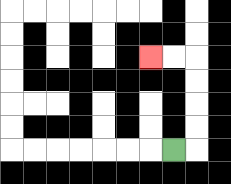{'start': '[7, 6]', 'end': '[6, 2]', 'path_directions': 'R,U,U,U,U,L,L', 'path_coordinates': '[[7, 6], [8, 6], [8, 5], [8, 4], [8, 3], [8, 2], [7, 2], [6, 2]]'}